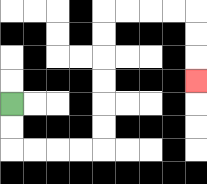{'start': '[0, 4]', 'end': '[8, 3]', 'path_directions': 'D,D,R,R,R,R,U,U,U,U,U,U,R,R,R,R,D,D,D', 'path_coordinates': '[[0, 4], [0, 5], [0, 6], [1, 6], [2, 6], [3, 6], [4, 6], [4, 5], [4, 4], [4, 3], [4, 2], [4, 1], [4, 0], [5, 0], [6, 0], [7, 0], [8, 0], [8, 1], [8, 2], [8, 3]]'}